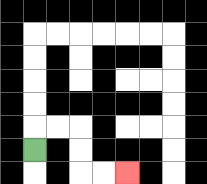{'start': '[1, 6]', 'end': '[5, 7]', 'path_directions': 'U,R,R,D,D,R,R', 'path_coordinates': '[[1, 6], [1, 5], [2, 5], [3, 5], [3, 6], [3, 7], [4, 7], [5, 7]]'}